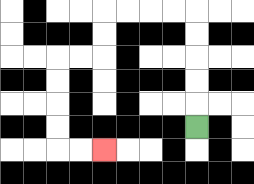{'start': '[8, 5]', 'end': '[4, 6]', 'path_directions': 'U,U,U,U,U,L,L,L,L,D,D,L,L,D,D,D,D,R,R', 'path_coordinates': '[[8, 5], [8, 4], [8, 3], [8, 2], [8, 1], [8, 0], [7, 0], [6, 0], [5, 0], [4, 0], [4, 1], [4, 2], [3, 2], [2, 2], [2, 3], [2, 4], [2, 5], [2, 6], [3, 6], [4, 6]]'}